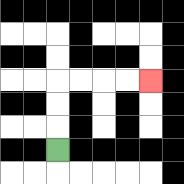{'start': '[2, 6]', 'end': '[6, 3]', 'path_directions': 'U,U,U,R,R,R,R', 'path_coordinates': '[[2, 6], [2, 5], [2, 4], [2, 3], [3, 3], [4, 3], [5, 3], [6, 3]]'}